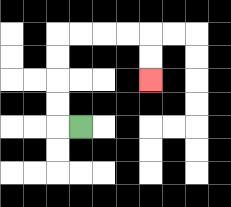{'start': '[3, 5]', 'end': '[6, 3]', 'path_directions': 'L,U,U,U,U,R,R,R,R,D,D', 'path_coordinates': '[[3, 5], [2, 5], [2, 4], [2, 3], [2, 2], [2, 1], [3, 1], [4, 1], [5, 1], [6, 1], [6, 2], [6, 3]]'}